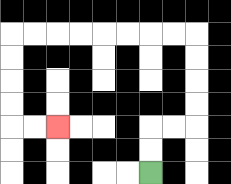{'start': '[6, 7]', 'end': '[2, 5]', 'path_directions': 'U,U,R,R,U,U,U,U,L,L,L,L,L,L,L,L,D,D,D,D,R,R', 'path_coordinates': '[[6, 7], [6, 6], [6, 5], [7, 5], [8, 5], [8, 4], [8, 3], [8, 2], [8, 1], [7, 1], [6, 1], [5, 1], [4, 1], [3, 1], [2, 1], [1, 1], [0, 1], [0, 2], [0, 3], [0, 4], [0, 5], [1, 5], [2, 5]]'}